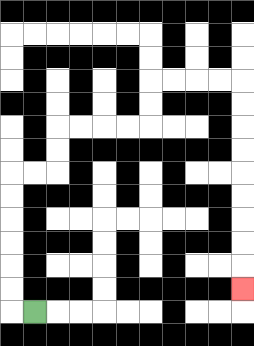{'start': '[1, 13]', 'end': '[10, 12]', 'path_directions': 'L,U,U,U,U,U,U,R,R,U,U,R,R,R,R,U,U,R,R,R,R,D,D,D,D,D,D,D,D,D', 'path_coordinates': '[[1, 13], [0, 13], [0, 12], [0, 11], [0, 10], [0, 9], [0, 8], [0, 7], [1, 7], [2, 7], [2, 6], [2, 5], [3, 5], [4, 5], [5, 5], [6, 5], [6, 4], [6, 3], [7, 3], [8, 3], [9, 3], [10, 3], [10, 4], [10, 5], [10, 6], [10, 7], [10, 8], [10, 9], [10, 10], [10, 11], [10, 12]]'}